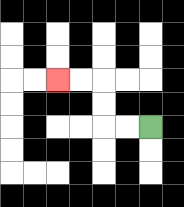{'start': '[6, 5]', 'end': '[2, 3]', 'path_directions': 'L,L,U,U,L,L', 'path_coordinates': '[[6, 5], [5, 5], [4, 5], [4, 4], [4, 3], [3, 3], [2, 3]]'}